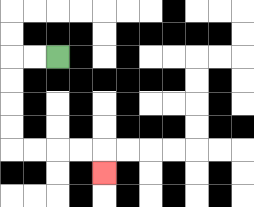{'start': '[2, 2]', 'end': '[4, 7]', 'path_directions': 'L,L,D,D,D,D,R,R,R,R,D', 'path_coordinates': '[[2, 2], [1, 2], [0, 2], [0, 3], [0, 4], [0, 5], [0, 6], [1, 6], [2, 6], [3, 6], [4, 6], [4, 7]]'}